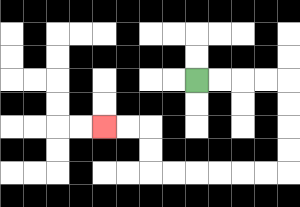{'start': '[8, 3]', 'end': '[4, 5]', 'path_directions': 'R,R,R,R,D,D,D,D,L,L,L,L,L,L,U,U,L,L', 'path_coordinates': '[[8, 3], [9, 3], [10, 3], [11, 3], [12, 3], [12, 4], [12, 5], [12, 6], [12, 7], [11, 7], [10, 7], [9, 7], [8, 7], [7, 7], [6, 7], [6, 6], [6, 5], [5, 5], [4, 5]]'}